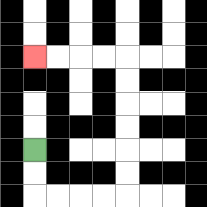{'start': '[1, 6]', 'end': '[1, 2]', 'path_directions': 'D,D,R,R,R,R,U,U,U,U,U,U,L,L,L,L', 'path_coordinates': '[[1, 6], [1, 7], [1, 8], [2, 8], [3, 8], [4, 8], [5, 8], [5, 7], [5, 6], [5, 5], [5, 4], [5, 3], [5, 2], [4, 2], [3, 2], [2, 2], [1, 2]]'}